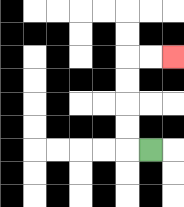{'start': '[6, 6]', 'end': '[7, 2]', 'path_directions': 'L,U,U,U,U,R,R', 'path_coordinates': '[[6, 6], [5, 6], [5, 5], [5, 4], [5, 3], [5, 2], [6, 2], [7, 2]]'}